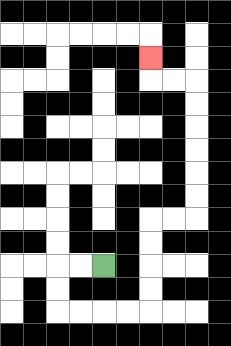{'start': '[4, 11]', 'end': '[6, 2]', 'path_directions': 'L,L,D,D,R,R,R,R,U,U,U,U,R,R,U,U,U,U,U,U,L,L,U', 'path_coordinates': '[[4, 11], [3, 11], [2, 11], [2, 12], [2, 13], [3, 13], [4, 13], [5, 13], [6, 13], [6, 12], [6, 11], [6, 10], [6, 9], [7, 9], [8, 9], [8, 8], [8, 7], [8, 6], [8, 5], [8, 4], [8, 3], [7, 3], [6, 3], [6, 2]]'}